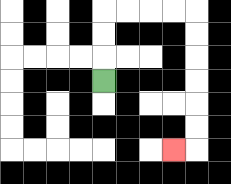{'start': '[4, 3]', 'end': '[7, 6]', 'path_directions': 'U,U,U,R,R,R,R,D,D,D,D,D,D,L', 'path_coordinates': '[[4, 3], [4, 2], [4, 1], [4, 0], [5, 0], [6, 0], [7, 0], [8, 0], [8, 1], [8, 2], [8, 3], [8, 4], [8, 5], [8, 6], [7, 6]]'}